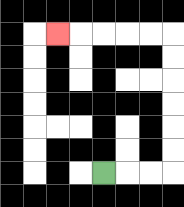{'start': '[4, 7]', 'end': '[2, 1]', 'path_directions': 'R,R,R,U,U,U,U,U,U,L,L,L,L,L', 'path_coordinates': '[[4, 7], [5, 7], [6, 7], [7, 7], [7, 6], [7, 5], [7, 4], [7, 3], [7, 2], [7, 1], [6, 1], [5, 1], [4, 1], [3, 1], [2, 1]]'}